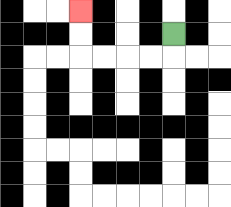{'start': '[7, 1]', 'end': '[3, 0]', 'path_directions': 'D,L,L,L,L,U,U', 'path_coordinates': '[[7, 1], [7, 2], [6, 2], [5, 2], [4, 2], [3, 2], [3, 1], [3, 0]]'}